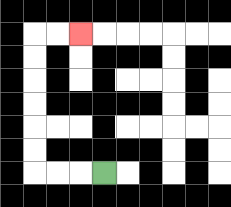{'start': '[4, 7]', 'end': '[3, 1]', 'path_directions': 'L,L,L,U,U,U,U,U,U,R,R', 'path_coordinates': '[[4, 7], [3, 7], [2, 7], [1, 7], [1, 6], [1, 5], [1, 4], [1, 3], [1, 2], [1, 1], [2, 1], [3, 1]]'}